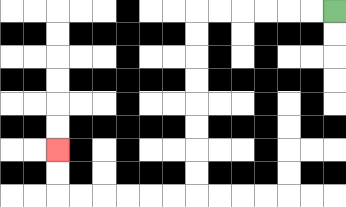{'start': '[14, 0]', 'end': '[2, 6]', 'path_directions': 'L,L,L,L,L,L,D,D,D,D,D,D,D,D,L,L,L,L,L,L,U,U', 'path_coordinates': '[[14, 0], [13, 0], [12, 0], [11, 0], [10, 0], [9, 0], [8, 0], [8, 1], [8, 2], [8, 3], [8, 4], [8, 5], [8, 6], [8, 7], [8, 8], [7, 8], [6, 8], [5, 8], [4, 8], [3, 8], [2, 8], [2, 7], [2, 6]]'}